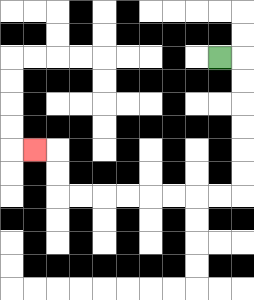{'start': '[9, 2]', 'end': '[1, 6]', 'path_directions': 'R,D,D,D,D,D,D,L,L,L,L,L,L,L,L,U,U,L', 'path_coordinates': '[[9, 2], [10, 2], [10, 3], [10, 4], [10, 5], [10, 6], [10, 7], [10, 8], [9, 8], [8, 8], [7, 8], [6, 8], [5, 8], [4, 8], [3, 8], [2, 8], [2, 7], [2, 6], [1, 6]]'}